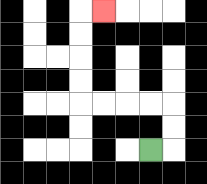{'start': '[6, 6]', 'end': '[4, 0]', 'path_directions': 'R,U,U,L,L,L,L,U,U,U,U,R', 'path_coordinates': '[[6, 6], [7, 6], [7, 5], [7, 4], [6, 4], [5, 4], [4, 4], [3, 4], [3, 3], [3, 2], [3, 1], [3, 0], [4, 0]]'}